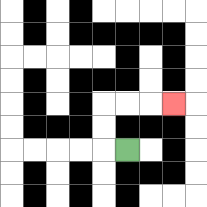{'start': '[5, 6]', 'end': '[7, 4]', 'path_directions': 'L,U,U,R,R,R', 'path_coordinates': '[[5, 6], [4, 6], [4, 5], [4, 4], [5, 4], [6, 4], [7, 4]]'}